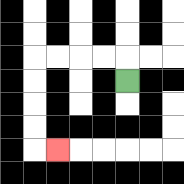{'start': '[5, 3]', 'end': '[2, 6]', 'path_directions': 'U,L,L,L,L,D,D,D,D,R', 'path_coordinates': '[[5, 3], [5, 2], [4, 2], [3, 2], [2, 2], [1, 2], [1, 3], [1, 4], [1, 5], [1, 6], [2, 6]]'}